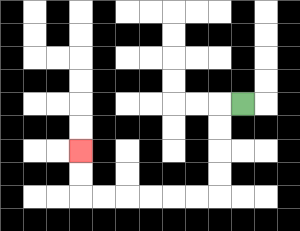{'start': '[10, 4]', 'end': '[3, 6]', 'path_directions': 'L,D,D,D,D,L,L,L,L,L,L,U,U', 'path_coordinates': '[[10, 4], [9, 4], [9, 5], [9, 6], [9, 7], [9, 8], [8, 8], [7, 8], [6, 8], [5, 8], [4, 8], [3, 8], [3, 7], [3, 6]]'}